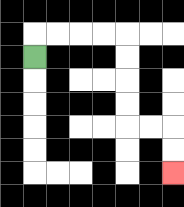{'start': '[1, 2]', 'end': '[7, 7]', 'path_directions': 'U,R,R,R,R,D,D,D,D,R,R,D,D', 'path_coordinates': '[[1, 2], [1, 1], [2, 1], [3, 1], [4, 1], [5, 1], [5, 2], [5, 3], [5, 4], [5, 5], [6, 5], [7, 5], [7, 6], [7, 7]]'}